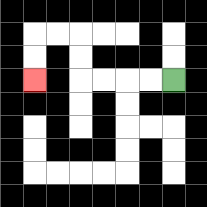{'start': '[7, 3]', 'end': '[1, 3]', 'path_directions': 'L,L,L,L,U,U,L,L,D,D', 'path_coordinates': '[[7, 3], [6, 3], [5, 3], [4, 3], [3, 3], [3, 2], [3, 1], [2, 1], [1, 1], [1, 2], [1, 3]]'}